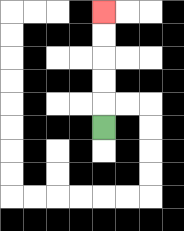{'start': '[4, 5]', 'end': '[4, 0]', 'path_directions': 'U,U,U,U,U', 'path_coordinates': '[[4, 5], [4, 4], [4, 3], [4, 2], [4, 1], [4, 0]]'}